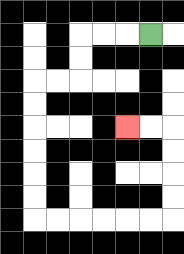{'start': '[6, 1]', 'end': '[5, 5]', 'path_directions': 'L,L,L,D,D,L,L,D,D,D,D,D,D,R,R,R,R,R,R,U,U,U,U,L,L', 'path_coordinates': '[[6, 1], [5, 1], [4, 1], [3, 1], [3, 2], [3, 3], [2, 3], [1, 3], [1, 4], [1, 5], [1, 6], [1, 7], [1, 8], [1, 9], [2, 9], [3, 9], [4, 9], [5, 9], [6, 9], [7, 9], [7, 8], [7, 7], [7, 6], [7, 5], [6, 5], [5, 5]]'}